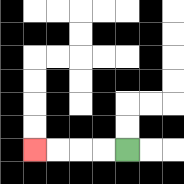{'start': '[5, 6]', 'end': '[1, 6]', 'path_directions': 'L,L,L,L', 'path_coordinates': '[[5, 6], [4, 6], [3, 6], [2, 6], [1, 6]]'}